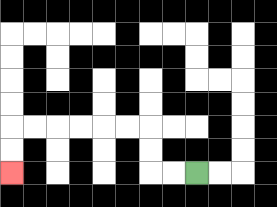{'start': '[8, 7]', 'end': '[0, 7]', 'path_directions': 'L,L,U,U,L,L,L,L,L,L,D,D', 'path_coordinates': '[[8, 7], [7, 7], [6, 7], [6, 6], [6, 5], [5, 5], [4, 5], [3, 5], [2, 5], [1, 5], [0, 5], [0, 6], [0, 7]]'}